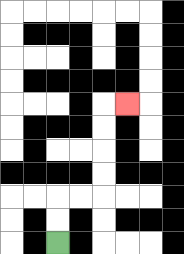{'start': '[2, 10]', 'end': '[5, 4]', 'path_directions': 'U,U,R,R,U,U,U,U,R', 'path_coordinates': '[[2, 10], [2, 9], [2, 8], [3, 8], [4, 8], [4, 7], [4, 6], [4, 5], [4, 4], [5, 4]]'}